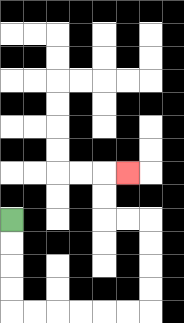{'start': '[0, 9]', 'end': '[5, 7]', 'path_directions': 'D,D,D,D,R,R,R,R,R,R,U,U,U,U,L,L,U,U,R', 'path_coordinates': '[[0, 9], [0, 10], [0, 11], [0, 12], [0, 13], [1, 13], [2, 13], [3, 13], [4, 13], [5, 13], [6, 13], [6, 12], [6, 11], [6, 10], [6, 9], [5, 9], [4, 9], [4, 8], [4, 7], [5, 7]]'}